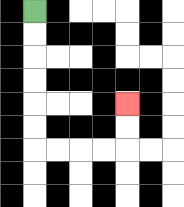{'start': '[1, 0]', 'end': '[5, 4]', 'path_directions': 'D,D,D,D,D,D,R,R,R,R,U,U', 'path_coordinates': '[[1, 0], [1, 1], [1, 2], [1, 3], [1, 4], [1, 5], [1, 6], [2, 6], [3, 6], [4, 6], [5, 6], [5, 5], [5, 4]]'}